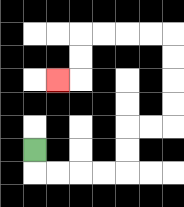{'start': '[1, 6]', 'end': '[2, 3]', 'path_directions': 'D,R,R,R,R,U,U,R,R,U,U,U,U,L,L,L,L,D,D,L', 'path_coordinates': '[[1, 6], [1, 7], [2, 7], [3, 7], [4, 7], [5, 7], [5, 6], [5, 5], [6, 5], [7, 5], [7, 4], [7, 3], [7, 2], [7, 1], [6, 1], [5, 1], [4, 1], [3, 1], [3, 2], [3, 3], [2, 3]]'}